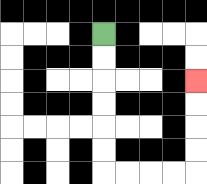{'start': '[4, 1]', 'end': '[8, 3]', 'path_directions': 'D,D,D,D,D,D,R,R,R,R,U,U,U,U', 'path_coordinates': '[[4, 1], [4, 2], [4, 3], [4, 4], [4, 5], [4, 6], [4, 7], [5, 7], [6, 7], [7, 7], [8, 7], [8, 6], [8, 5], [8, 4], [8, 3]]'}